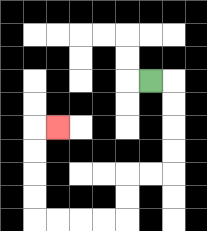{'start': '[6, 3]', 'end': '[2, 5]', 'path_directions': 'R,D,D,D,D,L,L,D,D,L,L,L,L,U,U,U,U,R', 'path_coordinates': '[[6, 3], [7, 3], [7, 4], [7, 5], [7, 6], [7, 7], [6, 7], [5, 7], [5, 8], [5, 9], [4, 9], [3, 9], [2, 9], [1, 9], [1, 8], [1, 7], [1, 6], [1, 5], [2, 5]]'}